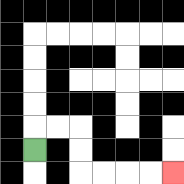{'start': '[1, 6]', 'end': '[7, 7]', 'path_directions': 'U,R,R,D,D,R,R,R,R', 'path_coordinates': '[[1, 6], [1, 5], [2, 5], [3, 5], [3, 6], [3, 7], [4, 7], [5, 7], [6, 7], [7, 7]]'}